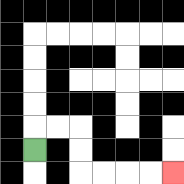{'start': '[1, 6]', 'end': '[7, 7]', 'path_directions': 'U,R,R,D,D,R,R,R,R', 'path_coordinates': '[[1, 6], [1, 5], [2, 5], [3, 5], [3, 6], [3, 7], [4, 7], [5, 7], [6, 7], [7, 7]]'}